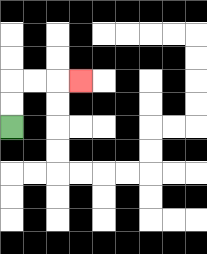{'start': '[0, 5]', 'end': '[3, 3]', 'path_directions': 'U,U,R,R,R', 'path_coordinates': '[[0, 5], [0, 4], [0, 3], [1, 3], [2, 3], [3, 3]]'}